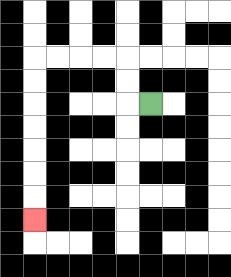{'start': '[6, 4]', 'end': '[1, 9]', 'path_directions': 'L,U,U,L,L,L,L,D,D,D,D,D,D,D', 'path_coordinates': '[[6, 4], [5, 4], [5, 3], [5, 2], [4, 2], [3, 2], [2, 2], [1, 2], [1, 3], [1, 4], [1, 5], [1, 6], [1, 7], [1, 8], [1, 9]]'}